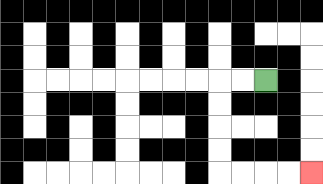{'start': '[11, 3]', 'end': '[13, 7]', 'path_directions': 'L,L,D,D,D,D,R,R,R,R', 'path_coordinates': '[[11, 3], [10, 3], [9, 3], [9, 4], [9, 5], [9, 6], [9, 7], [10, 7], [11, 7], [12, 7], [13, 7]]'}